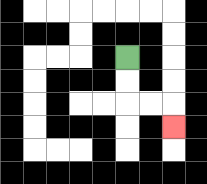{'start': '[5, 2]', 'end': '[7, 5]', 'path_directions': 'D,D,R,R,D', 'path_coordinates': '[[5, 2], [5, 3], [5, 4], [6, 4], [7, 4], [7, 5]]'}